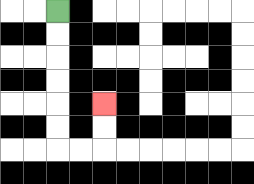{'start': '[2, 0]', 'end': '[4, 4]', 'path_directions': 'D,D,D,D,D,D,R,R,U,U', 'path_coordinates': '[[2, 0], [2, 1], [2, 2], [2, 3], [2, 4], [2, 5], [2, 6], [3, 6], [4, 6], [4, 5], [4, 4]]'}